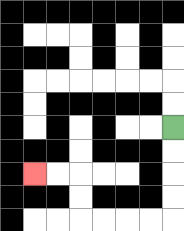{'start': '[7, 5]', 'end': '[1, 7]', 'path_directions': 'D,D,D,D,L,L,L,L,U,U,L,L', 'path_coordinates': '[[7, 5], [7, 6], [7, 7], [7, 8], [7, 9], [6, 9], [5, 9], [4, 9], [3, 9], [3, 8], [3, 7], [2, 7], [1, 7]]'}